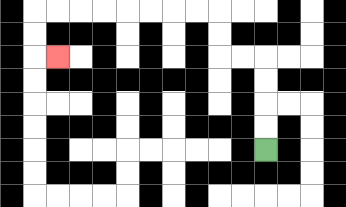{'start': '[11, 6]', 'end': '[2, 2]', 'path_directions': 'U,U,U,U,L,L,U,U,L,L,L,L,L,L,L,L,D,D,R', 'path_coordinates': '[[11, 6], [11, 5], [11, 4], [11, 3], [11, 2], [10, 2], [9, 2], [9, 1], [9, 0], [8, 0], [7, 0], [6, 0], [5, 0], [4, 0], [3, 0], [2, 0], [1, 0], [1, 1], [1, 2], [2, 2]]'}